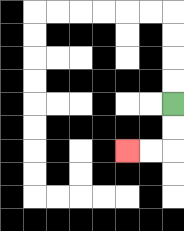{'start': '[7, 4]', 'end': '[5, 6]', 'path_directions': 'D,D,L,L', 'path_coordinates': '[[7, 4], [7, 5], [7, 6], [6, 6], [5, 6]]'}